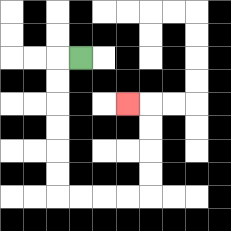{'start': '[3, 2]', 'end': '[5, 4]', 'path_directions': 'L,D,D,D,D,D,D,R,R,R,R,U,U,U,U,L', 'path_coordinates': '[[3, 2], [2, 2], [2, 3], [2, 4], [2, 5], [2, 6], [2, 7], [2, 8], [3, 8], [4, 8], [5, 8], [6, 8], [6, 7], [6, 6], [6, 5], [6, 4], [5, 4]]'}